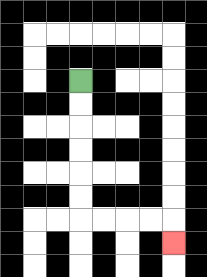{'start': '[3, 3]', 'end': '[7, 10]', 'path_directions': 'D,D,D,D,D,D,R,R,R,R,D', 'path_coordinates': '[[3, 3], [3, 4], [3, 5], [3, 6], [3, 7], [3, 8], [3, 9], [4, 9], [5, 9], [6, 9], [7, 9], [7, 10]]'}